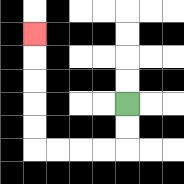{'start': '[5, 4]', 'end': '[1, 1]', 'path_directions': 'D,D,L,L,L,L,U,U,U,U,U', 'path_coordinates': '[[5, 4], [5, 5], [5, 6], [4, 6], [3, 6], [2, 6], [1, 6], [1, 5], [1, 4], [1, 3], [1, 2], [1, 1]]'}